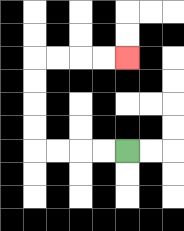{'start': '[5, 6]', 'end': '[5, 2]', 'path_directions': 'L,L,L,L,U,U,U,U,R,R,R,R', 'path_coordinates': '[[5, 6], [4, 6], [3, 6], [2, 6], [1, 6], [1, 5], [1, 4], [1, 3], [1, 2], [2, 2], [3, 2], [4, 2], [5, 2]]'}